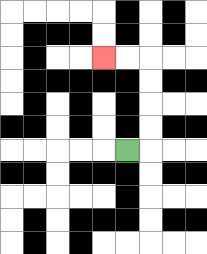{'start': '[5, 6]', 'end': '[4, 2]', 'path_directions': 'R,U,U,U,U,L,L', 'path_coordinates': '[[5, 6], [6, 6], [6, 5], [6, 4], [6, 3], [6, 2], [5, 2], [4, 2]]'}